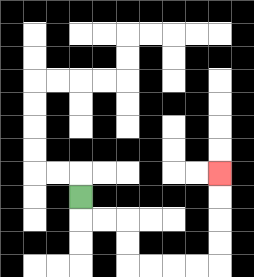{'start': '[3, 8]', 'end': '[9, 7]', 'path_directions': 'D,R,R,D,D,R,R,R,R,U,U,U,U', 'path_coordinates': '[[3, 8], [3, 9], [4, 9], [5, 9], [5, 10], [5, 11], [6, 11], [7, 11], [8, 11], [9, 11], [9, 10], [9, 9], [9, 8], [9, 7]]'}